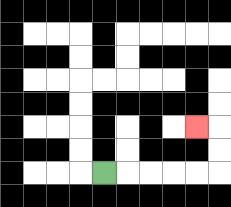{'start': '[4, 7]', 'end': '[8, 5]', 'path_directions': 'R,R,R,R,R,U,U,L', 'path_coordinates': '[[4, 7], [5, 7], [6, 7], [7, 7], [8, 7], [9, 7], [9, 6], [9, 5], [8, 5]]'}